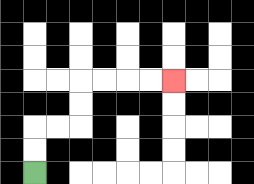{'start': '[1, 7]', 'end': '[7, 3]', 'path_directions': 'U,U,R,R,U,U,R,R,R,R', 'path_coordinates': '[[1, 7], [1, 6], [1, 5], [2, 5], [3, 5], [3, 4], [3, 3], [4, 3], [5, 3], [6, 3], [7, 3]]'}